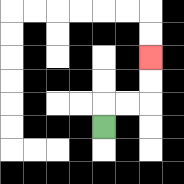{'start': '[4, 5]', 'end': '[6, 2]', 'path_directions': 'U,R,R,U,U', 'path_coordinates': '[[4, 5], [4, 4], [5, 4], [6, 4], [6, 3], [6, 2]]'}